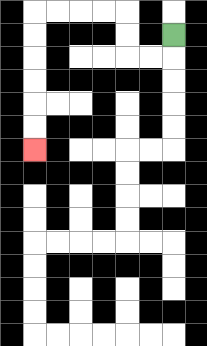{'start': '[7, 1]', 'end': '[1, 6]', 'path_directions': 'D,L,L,U,U,L,L,L,L,D,D,D,D,D,D', 'path_coordinates': '[[7, 1], [7, 2], [6, 2], [5, 2], [5, 1], [5, 0], [4, 0], [3, 0], [2, 0], [1, 0], [1, 1], [1, 2], [1, 3], [1, 4], [1, 5], [1, 6]]'}